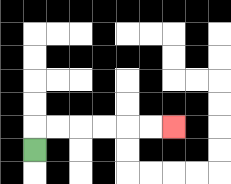{'start': '[1, 6]', 'end': '[7, 5]', 'path_directions': 'U,R,R,R,R,R,R', 'path_coordinates': '[[1, 6], [1, 5], [2, 5], [3, 5], [4, 5], [5, 5], [6, 5], [7, 5]]'}